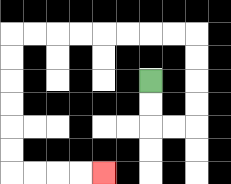{'start': '[6, 3]', 'end': '[4, 7]', 'path_directions': 'D,D,R,R,U,U,U,U,L,L,L,L,L,L,L,L,D,D,D,D,D,D,R,R,R,R', 'path_coordinates': '[[6, 3], [6, 4], [6, 5], [7, 5], [8, 5], [8, 4], [8, 3], [8, 2], [8, 1], [7, 1], [6, 1], [5, 1], [4, 1], [3, 1], [2, 1], [1, 1], [0, 1], [0, 2], [0, 3], [0, 4], [0, 5], [0, 6], [0, 7], [1, 7], [2, 7], [3, 7], [4, 7]]'}